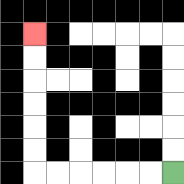{'start': '[7, 7]', 'end': '[1, 1]', 'path_directions': 'L,L,L,L,L,L,U,U,U,U,U,U', 'path_coordinates': '[[7, 7], [6, 7], [5, 7], [4, 7], [3, 7], [2, 7], [1, 7], [1, 6], [1, 5], [1, 4], [1, 3], [1, 2], [1, 1]]'}